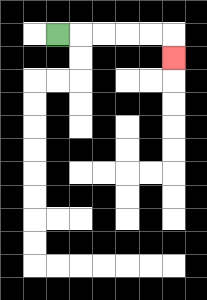{'start': '[2, 1]', 'end': '[7, 2]', 'path_directions': 'R,R,R,R,R,D', 'path_coordinates': '[[2, 1], [3, 1], [4, 1], [5, 1], [6, 1], [7, 1], [7, 2]]'}